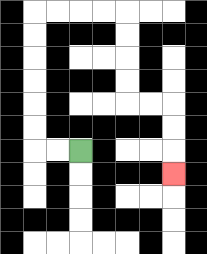{'start': '[3, 6]', 'end': '[7, 7]', 'path_directions': 'L,L,U,U,U,U,U,U,R,R,R,R,D,D,D,D,R,R,D,D,D', 'path_coordinates': '[[3, 6], [2, 6], [1, 6], [1, 5], [1, 4], [1, 3], [1, 2], [1, 1], [1, 0], [2, 0], [3, 0], [4, 0], [5, 0], [5, 1], [5, 2], [5, 3], [5, 4], [6, 4], [7, 4], [7, 5], [7, 6], [7, 7]]'}